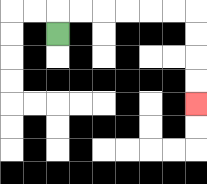{'start': '[2, 1]', 'end': '[8, 4]', 'path_directions': 'U,R,R,R,R,R,R,D,D,D,D', 'path_coordinates': '[[2, 1], [2, 0], [3, 0], [4, 0], [5, 0], [6, 0], [7, 0], [8, 0], [8, 1], [8, 2], [8, 3], [8, 4]]'}